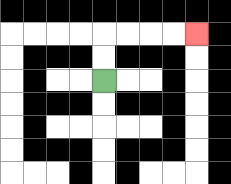{'start': '[4, 3]', 'end': '[8, 1]', 'path_directions': 'U,U,R,R,R,R', 'path_coordinates': '[[4, 3], [4, 2], [4, 1], [5, 1], [6, 1], [7, 1], [8, 1]]'}